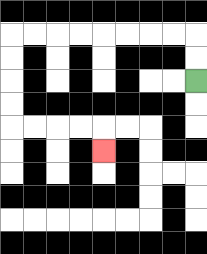{'start': '[8, 3]', 'end': '[4, 6]', 'path_directions': 'U,U,L,L,L,L,L,L,L,L,D,D,D,D,R,R,R,R,D', 'path_coordinates': '[[8, 3], [8, 2], [8, 1], [7, 1], [6, 1], [5, 1], [4, 1], [3, 1], [2, 1], [1, 1], [0, 1], [0, 2], [0, 3], [0, 4], [0, 5], [1, 5], [2, 5], [3, 5], [4, 5], [4, 6]]'}